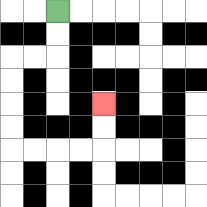{'start': '[2, 0]', 'end': '[4, 4]', 'path_directions': 'D,D,L,L,D,D,D,D,R,R,R,R,U,U', 'path_coordinates': '[[2, 0], [2, 1], [2, 2], [1, 2], [0, 2], [0, 3], [0, 4], [0, 5], [0, 6], [1, 6], [2, 6], [3, 6], [4, 6], [4, 5], [4, 4]]'}